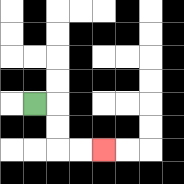{'start': '[1, 4]', 'end': '[4, 6]', 'path_directions': 'R,D,D,R,R', 'path_coordinates': '[[1, 4], [2, 4], [2, 5], [2, 6], [3, 6], [4, 6]]'}